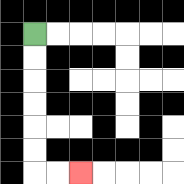{'start': '[1, 1]', 'end': '[3, 7]', 'path_directions': 'D,D,D,D,D,D,R,R', 'path_coordinates': '[[1, 1], [1, 2], [1, 3], [1, 4], [1, 5], [1, 6], [1, 7], [2, 7], [3, 7]]'}